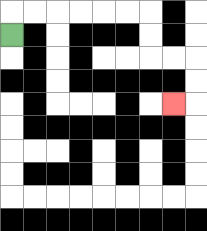{'start': '[0, 1]', 'end': '[7, 4]', 'path_directions': 'U,R,R,R,R,R,R,D,D,R,R,D,D,L', 'path_coordinates': '[[0, 1], [0, 0], [1, 0], [2, 0], [3, 0], [4, 0], [5, 0], [6, 0], [6, 1], [6, 2], [7, 2], [8, 2], [8, 3], [8, 4], [7, 4]]'}